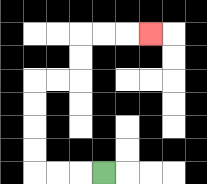{'start': '[4, 7]', 'end': '[6, 1]', 'path_directions': 'L,L,L,U,U,U,U,R,R,U,U,R,R,R', 'path_coordinates': '[[4, 7], [3, 7], [2, 7], [1, 7], [1, 6], [1, 5], [1, 4], [1, 3], [2, 3], [3, 3], [3, 2], [3, 1], [4, 1], [5, 1], [6, 1]]'}